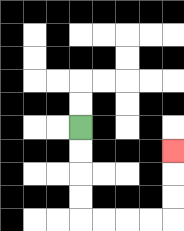{'start': '[3, 5]', 'end': '[7, 6]', 'path_directions': 'D,D,D,D,R,R,R,R,U,U,U', 'path_coordinates': '[[3, 5], [3, 6], [3, 7], [3, 8], [3, 9], [4, 9], [5, 9], [6, 9], [7, 9], [7, 8], [7, 7], [7, 6]]'}